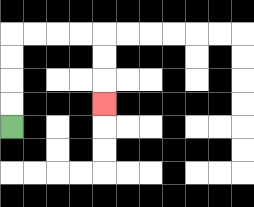{'start': '[0, 5]', 'end': '[4, 4]', 'path_directions': 'U,U,U,U,R,R,R,R,D,D,D', 'path_coordinates': '[[0, 5], [0, 4], [0, 3], [0, 2], [0, 1], [1, 1], [2, 1], [3, 1], [4, 1], [4, 2], [4, 3], [4, 4]]'}